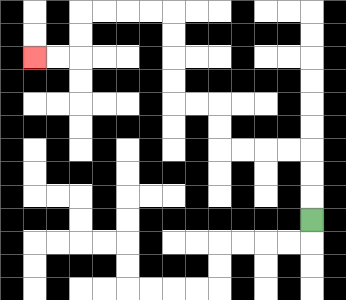{'start': '[13, 9]', 'end': '[1, 2]', 'path_directions': 'U,U,U,L,L,L,L,U,U,L,L,U,U,U,U,L,L,L,L,D,D,L,L', 'path_coordinates': '[[13, 9], [13, 8], [13, 7], [13, 6], [12, 6], [11, 6], [10, 6], [9, 6], [9, 5], [9, 4], [8, 4], [7, 4], [7, 3], [7, 2], [7, 1], [7, 0], [6, 0], [5, 0], [4, 0], [3, 0], [3, 1], [3, 2], [2, 2], [1, 2]]'}